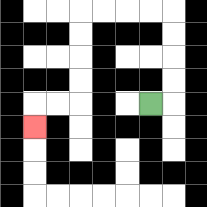{'start': '[6, 4]', 'end': '[1, 5]', 'path_directions': 'R,U,U,U,U,L,L,L,L,D,D,D,D,L,L,D', 'path_coordinates': '[[6, 4], [7, 4], [7, 3], [7, 2], [7, 1], [7, 0], [6, 0], [5, 0], [4, 0], [3, 0], [3, 1], [3, 2], [3, 3], [3, 4], [2, 4], [1, 4], [1, 5]]'}